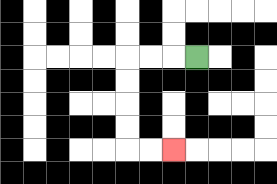{'start': '[8, 2]', 'end': '[7, 6]', 'path_directions': 'L,L,L,D,D,D,D,R,R', 'path_coordinates': '[[8, 2], [7, 2], [6, 2], [5, 2], [5, 3], [5, 4], [5, 5], [5, 6], [6, 6], [7, 6]]'}